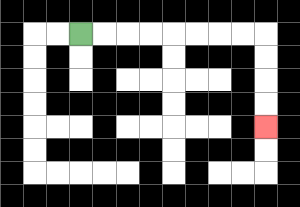{'start': '[3, 1]', 'end': '[11, 5]', 'path_directions': 'R,R,R,R,R,R,R,R,D,D,D,D', 'path_coordinates': '[[3, 1], [4, 1], [5, 1], [6, 1], [7, 1], [8, 1], [9, 1], [10, 1], [11, 1], [11, 2], [11, 3], [11, 4], [11, 5]]'}